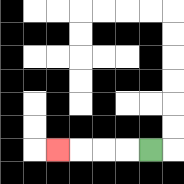{'start': '[6, 6]', 'end': '[2, 6]', 'path_directions': 'L,L,L,L', 'path_coordinates': '[[6, 6], [5, 6], [4, 6], [3, 6], [2, 6]]'}